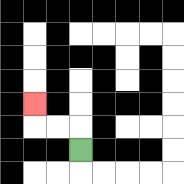{'start': '[3, 6]', 'end': '[1, 4]', 'path_directions': 'U,L,L,U', 'path_coordinates': '[[3, 6], [3, 5], [2, 5], [1, 5], [1, 4]]'}